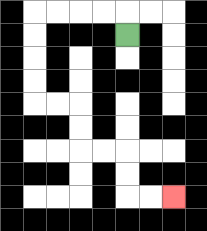{'start': '[5, 1]', 'end': '[7, 8]', 'path_directions': 'U,L,L,L,L,D,D,D,D,R,R,D,D,R,R,D,D,R,R', 'path_coordinates': '[[5, 1], [5, 0], [4, 0], [3, 0], [2, 0], [1, 0], [1, 1], [1, 2], [1, 3], [1, 4], [2, 4], [3, 4], [3, 5], [3, 6], [4, 6], [5, 6], [5, 7], [5, 8], [6, 8], [7, 8]]'}